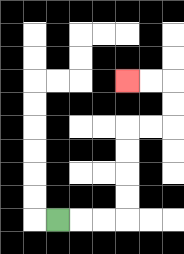{'start': '[2, 9]', 'end': '[5, 3]', 'path_directions': 'R,R,R,U,U,U,U,R,R,U,U,L,L', 'path_coordinates': '[[2, 9], [3, 9], [4, 9], [5, 9], [5, 8], [5, 7], [5, 6], [5, 5], [6, 5], [7, 5], [7, 4], [7, 3], [6, 3], [5, 3]]'}